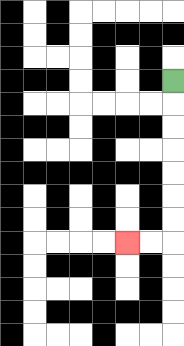{'start': '[7, 3]', 'end': '[5, 10]', 'path_directions': 'D,D,D,D,D,D,D,L,L', 'path_coordinates': '[[7, 3], [7, 4], [7, 5], [7, 6], [7, 7], [7, 8], [7, 9], [7, 10], [6, 10], [5, 10]]'}